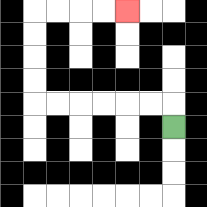{'start': '[7, 5]', 'end': '[5, 0]', 'path_directions': 'U,L,L,L,L,L,L,U,U,U,U,R,R,R,R', 'path_coordinates': '[[7, 5], [7, 4], [6, 4], [5, 4], [4, 4], [3, 4], [2, 4], [1, 4], [1, 3], [1, 2], [1, 1], [1, 0], [2, 0], [3, 0], [4, 0], [5, 0]]'}